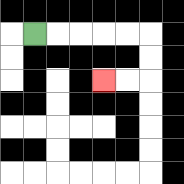{'start': '[1, 1]', 'end': '[4, 3]', 'path_directions': 'R,R,R,R,R,D,D,L,L', 'path_coordinates': '[[1, 1], [2, 1], [3, 1], [4, 1], [5, 1], [6, 1], [6, 2], [6, 3], [5, 3], [4, 3]]'}